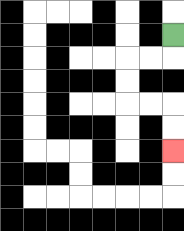{'start': '[7, 1]', 'end': '[7, 6]', 'path_directions': 'D,L,L,D,D,R,R,D,D', 'path_coordinates': '[[7, 1], [7, 2], [6, 2], [5, 2], [5, 3], [5, 4], [6, 4], [7, 4], [7, 5], [7, 6]]'}